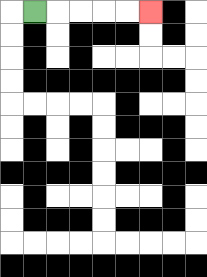{'start': '[1, 0]', 'end': '[6, 0]', 'path_directions': 'R,R,R,R,R', 'path_coordinates': '[[1, 0], [2, 0], [3, 0], [4, 0], [5, 0], [6, 0]]'}